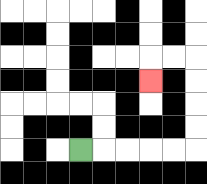{'start': '[3, 6]', 'end': '[6, 3]', 'path_directions': 'R,R,R,R,R,U,U,U,U,L,L,D', 'path_coordinates': '[[3, 6], [4, 6], [5, 6], [6, 6], [7, 6], [8, 6], [8, 5], [8, 4], [8, 3], [8, 2], [7, 2], [6, 2], [6, 3]]'}